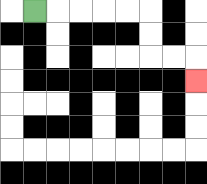{'start': '[1, 0]', 'end': '[8, 3]', 'path_directions': 'R,R,R,R,R,D,D,R,R,D', 'path_coordinates': '[[1, 0], [2, 0], [3, 0], [4, 0], [5, 0], [6, 0], [6, 1], [6, 2], [7, 2], [8, 2], [8, 3]]'}